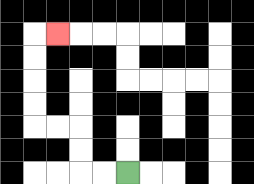{'start': '[5, 7]', 'end': '[2, 1]', 'path_directions': 'L,L,U,U,L,L,U,U,U,U,R', 'path_coordinates': '[[5, 7], [4, 7], [3, 7], [3, 6], [3, 5], [2, 5], [1, 5], [1, 4], [1, 3], [1, 2], [1, 1], [2, 1]]'}